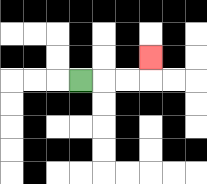{'start': '[3, 3]', 'end': '[6, 2]', 'path_directions': 'R,R,R,U', 'path_coordinates': '[[3, 3], [4, 3], [5, 3], [6, 3], [6, 2]]'}